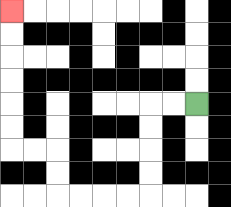{'start': '[8, 4]', 'end': '[0, 0]', 'path_directions': 'L,L,D,D,D,D,L,L,L,L,U,U,L,L,U,U,U,U,U,U', 'path_coordinates': '[[8, 4], [7, 4], [6, 4], [6, 5], [6, 6], [6, 7], [6, 8], [5, 8], [4, 8], [3, 8], [2, 8], [2, 7], [2, 6], [1, 6], [0, 6], [0, 5], [0, 4], [0, 3], [0, 2], [0, 1], [0, 0]]'}